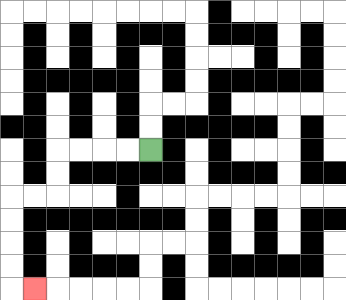{'start': '[6, 6]', 'end': '[1, 12]', 'path_directions': 'L,L,L,L,D,D,L,L,D,D,D,D,R', 'path_coordinates': '[[6, 6], [5, 6], [4, 6], [3, 6], [2, 6], [2, 7], [2, 8], [1, 8], [0, 8], [0, 9], [0, 10], [0, 11], [0, 12], [1, 12]]'}